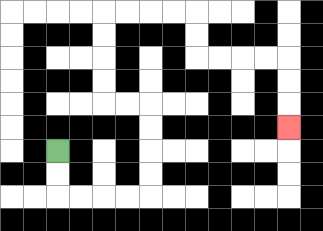{'start': '[2, 6]', 'end': '[12, 5]', 'path_directions': 'D,D,R,R,R,R,U,U,U,U,L,L,U,U,U,U,R,R,R,R,D,D,R,R,R,R,D,D,D', 'path_coordinates': '[[2, 6], [2, 7], [2, 8], [3, 8], [4, 8], [5, 8], [6, 8], [6, 7], [6, 6], [6, 5], [6, 4], [5, 4], [4, 4], [4, 3], [4, 2], [4, 1], [4, 0], [5, 0], [6, 0], [7, 0], [8, 0], [8, 1], [8, 2], [9, 2], [10, 2], [11, 2], [12, 2], [12, 3], [12, 4], [12, 5]]'}